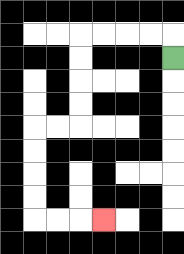{'start': '[7, 2]', 'end': '[4, 9]', 'path_directions': 'U,L,L,L,L,D,D,D,D,L,L,D,D,D,D,R,R,R', 'path_coordinates': '[[7, 2], [7, 1], [6, 1], [5, 1], [4, 1], [3, 1], [3, 2], [3, 3], [3, 4], [3, 5], [2, 5], [1, 5], [1, 6], [1, 7], [1, 8], [1, 9], [2, 9], [3, 9], [4, 9]]'}